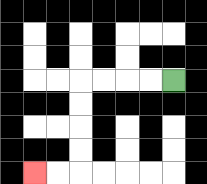{'start': '[7, 3]', 'end': '[1, 7]', 'path_directions': 'L,L,L,L,D,D,D,D,L,L', 'path_coordinates': '[[7, 3], [6, 3], [5, 3], [4, 3], [3, 3], [3, 4], [3, 5], [3, 6], [3, 7], [2, 7], [1, 7]]'}